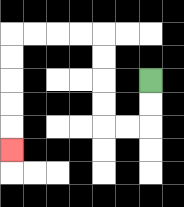{'start': '[6, 3]', 'end': '[0, 6]', 'path_directions': 'D,D,L,L,U,U,U,U,L,L,L,L,D,D,D,D,D', 'path_coordinates': '[[6, 3], [6, 4], [6, 5], [5, 5], [4, 5], [4, 4], [4, 3], [4, 2], [4, 1], [3, 1], [2, 1], [1, 1], [0, 1], [0, 2], [0, 3], [0, 4], [0, 5], [0, 6]]'}